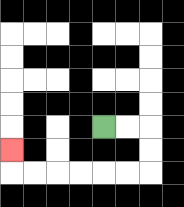{'start': '[4, 5]', 'end': '[0, 6]', 'path_directions': 'R,R,D,D,L,L,L,L,L,L,U', 'path_coordinates': '[[4, 5], [5, 5], [6, 5], [6, 6], [6, 7], [5, 7], [4, 7], [3, 7], [2, 7], [1, 7], [0, 7], [0, 6]]'}